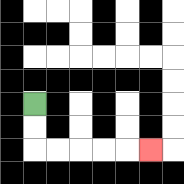{'start': '[1, 4]', 'end': '[6, 6]', 'path_directions': 'D,D,R,R,R,R,R', 'path_coordinates': '[[1, 4], [1, 5], [1, 6], [2, 6], [3, 6], [4, 6], [5, 6], [6, 6]]'}